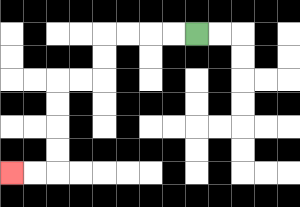{'start': '[8, 1]', 'end': '[0, 7]', 'path_directions': 'L,L,L,L,D,D,L,L,D,D,D,D,L,L', 'path_coordinates': '[[8, 1], [7, 1], [6, 1], [5, 1], [4, 1], [4, 2], [4, 3], [3, 3], [2, 3], [2, 4], [2, 5], [2, 6], [2, 7], [1, 7], [0, 7]]'}